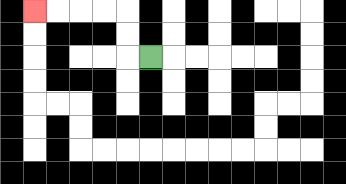{'start': '[6, 2]', 'end': '[1, 0]', 'path_directions': 'L,U,U,L,L,L,L', 'path_coordinates': '[[6, 2], [5, 2], [5, 1], [5, 0], [4, 0], [3, 0], [2, 0], [1, 0]]'}